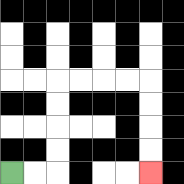{'start': '[0, 7]', 'end': '[6, 7]', 'path_directions': 'R,R,U,U,U,U,R,R,R,R,D,D,D,D', 'path_coordinates': '[[0, 7], [1, 7], [2, 7], [2, 6], [2, 5], [2, 4], [2, 3], [3, 3], [4, 3], [5, 3], [6, 3], [6, 4], [6, 5], [6, 6], [6, 7]]'}